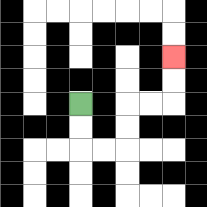{'start': '[3, 4]', 'end': '[7, 2]', 'path_directions': 'D,D,R,R,U,U,R,R,U,U', 'path_coordinates': '[[3, 4], [3, 5], [3, 6], [4, 6], [5, 6], [5, 5], [5, 4], [6, 4], [7, 4], [7, 3], [7, 2]]'}